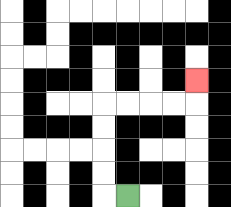{'start': '[5, 8]', 'end': '[8, 3]', 'path_directions': 'L,U,U,U,U,R,R,R,R,U', 'path_coordinates': '[[5, 8], [4, 8], [4, 7], [4, 6], [4, 5], [4, 4], [5, 4], [6, 4], [7, 4], [8, 4], [8, 3]]'}